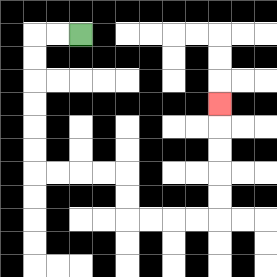{'start': '[3, 1]', 'end': '[9, 4]', 'path_directions': 'L,L,D,D,D,D,D,D,R,R,R,R,D,D,R,R,R,R,U,U,U,U,U', 'path_coordinates': '[[3, 1], [2, 1], [1, 1], [1, 2], [1, 3], [1, 4], [1, 5], [1, 6], [1, 7], [2, 7], [3, 7], [4, 7], [5, 7], [5, 8], [5, 9], [6, 9], [7, 9], [8, 9], [9, 9], [9, 8], [9, 7], [9, 6], [9, 5], [9, 4]]'}